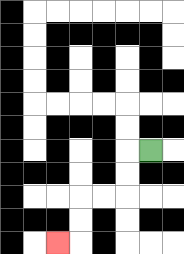{'start': '[6, 6]', 'end': '[2, 10]', 'path_directions': 'L,D,D,L,L,D,D,L', 'path_coordinates': '[[6, 6], [5, 6], [5, 7], [5, 8], [4, 8], [3, 8], [3, 9], [3, 10], [2, 10]]'}